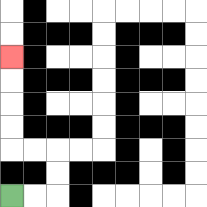{'start': '[0, 8]', 'end': '[0, 2]', 'path_directions': 'R,R,U,U,L,L,U,U,U,U', 'path_coordinates': '[[0, 8], [1, 8], [2, 8], [2, 7], [2, 6], [1, 6], [0, 6], [0, 5], [0, 4], [0, 3], [0, 2]]'}